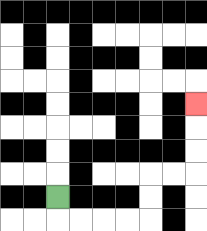{'start': '[2, 8]', 'end': '[8, 4]', 'path_directions': 'D,R,R,R,R,U,U,R,R,U,U,U', 'path_coordinates': '[[2, 8], [2, 9], [3, 9], [4, 9], [5, 9], [6, 9], [6, 8], [6, 7], [7, 7], [8, 7], [8, 6], [8, 5], [8, 4]]'}